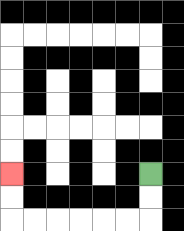{'start': '[6, 7]', 'end': '[0, 7]', 'path_directions': 'D,D,L,L,L,L,L,L,U,U', 'path_coordinates': '[[6, 7], [6, 8], [6, 9], [5, 9], [4, 9], [3, 9], [2, 9], [1, 9], [0, 9], [0, 8], [0, 7]]'}